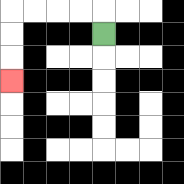{'start': '[4, 1]', 'end': '[0, 3]', 'path_directions': 'U,L,L,L,L,D,D,D', 'path_coordinates': '[[4, 1], [4, 0], [3, 0], [2, 0], [1, 0], [0, 0], [0, 1], [0, 2], [0, 3]]'}